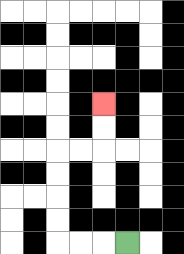{'start': '[5, 10]', 'end': '[4, 4]', 'path_directions': 'L,L,L,U,U,U,U,R,R,U,U', 'path_coordinates': '[[5, 10], [4, 10], [3, 10], [2, 10], [2, 9], [2, 8], [2, 7], [2, 6], [3, 6], [4, 6], [4, 5], [4, 4]]'}